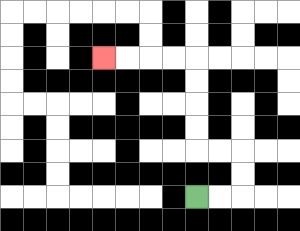{'start': '[8, 8]', 'end': '[4, 2]', 'path_directions': 'R,R,U,U,L,L,U,U,U,U,L,L,L,L', 'path_coordinates': '[[8, 8], [9, 8], [10, 8], [10, 7], [10, 6], [9, 6], [8, 6], [8, 5], [8, 4], [8, 3], [8, 2], [7, 2], [6, 2], [5, 2], [4, 2]]'}